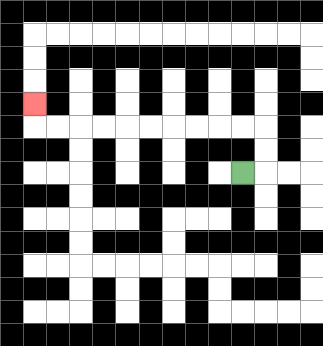{'start': '[10, 7]', 'end': '[1, 4]', 'path_directions': 'R,U,U,L,L,L,L,L,L,L,L,L,L,U', 'path_coordinates': '[[10, 7], [11, 7], [11, 6], [11, 5], [10, 5], [9, 5], [8, 5], [7, 5], [6, 5], [5, 5], [4, 5], [3, 5], [2, 5], [1, 5], [1, 4]]'}